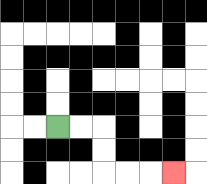{'start': '[2, 5]', 'end': '[7, 7]', 'path_directions': 'R,R,D,D,R,R,R', 'path_coordinates': '[[2, 5], [3, 5], [4, 5], [4, 6], [4, 7], [5, 7], [6, 7], [7, 7]]'}